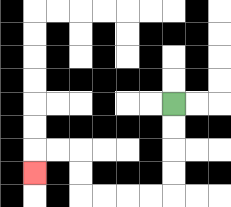{'start': '[7, 4]', 'end': '[1, 7]', 'path_directions': 'D,D,D,D,L,L,L,L,U,U,L,L,D', 'path_coordinates': '[[7, 4], [7, 5], [7, 6], [7, 7], [7, 8], [6, 8], [5, 8], [4, 8], [3, 8], [3, 7], [3, 6], [2, 6], [1, 6], [1, 7]]'}